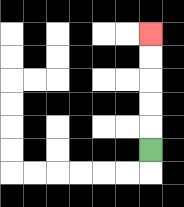{'start': '[6, 6]', 'end': '[6, 1]', 'path_directions': 'U,U,U,U,U', 'path_coordinates': '[[6, 6], [6, 5], [6, 4], [6, 3], [6, 2], [6, 1]]'}